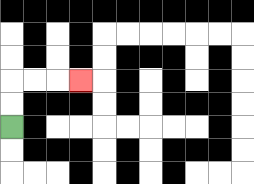{'start': '[0, 5]', 'end': '[3, 3]', 'path_directions': 'U,U,R,R,R', 'path_coordinates': '[[0, 5], [0, 4], [0, 3], [1, 3], [2, 3], [3, 3]]'}